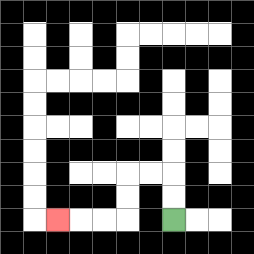{'start': '[7, 9]', 'end': '[2, 9]', 'path_directions': 'U,U,L,L,D,D,L,L,L', 'path_coordinates': '[[7, 9], [7, 8], [7, 7], [6, 7], [5, 7], [5, 8], [5, 9], [4, 9], [3, 9], [2, 9]]'}